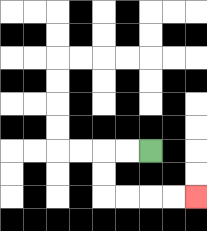{'start': '[6, 6]', 'end': '[8, 8]', 'path_directions': 'L,L,D,D,R,R,R,R', 'path_coordinates': '[[6, 6], [5, 6], [4, 6], [4, 7], [4, 8], [5, 8], [6, 8], [7, 8], [8, 8]]'}